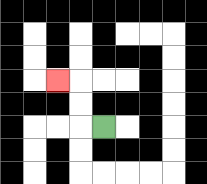{'start': '[4, 5]', 'end': '[2, 3]', 'path_directions': 'L,U,U,L', 'path_coordinates': '[[4, 5], [3, 5], [3, 4], [3, 3], [2, 3]]'}